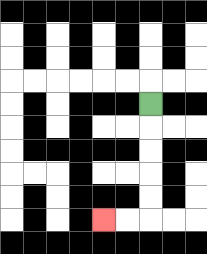{'start': '[6, 4]', 'end': '[4, 9]', 'path_directions': 'D,D,D,D,D,L,L', 'path_coordinates': '[[6, 4], [6, 5], [6, 6], [6, 7], [6, 8], [6, 9], [5, 9], [4, 9]]'}